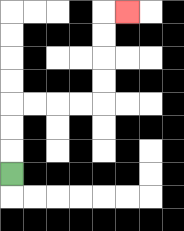{'start': '[0, 7]', 'end': '[5, 0]', 'path_directions': 'U,U,U,R,R,R,R,U,U,U,U,R', 'path_coordinates': '[[0, 7], [0, 6], [0, 5], [0, 4], [1, 4], [2, 4], [3, 4], [4, 4], [4, 3], [4, 2], [4, 1], [4, 0], [5, 0]]'}